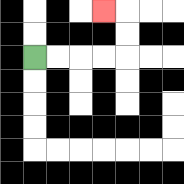{'start': '[1, 2]', 'end': '[4, 0]', 'path_directions': 'R,R,R,R,U,U,L', 'path_coordinates': '[[1, 2], [2, 2], [3, 2], [4, 2], [5, 2], [5, 1], [5, 0], [4, 0]]'}